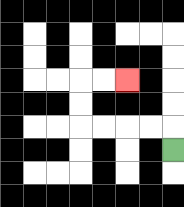{'start': '[7, 6]', 'end': '[5, 3]', 'path_directions': 'U,L,L,L,L,U,U,R,R', 'path_coordinates': '[[7, 6], [7, 5], [6, 5], [5, 5], [4, 5], [3, 5], [3, 4], [3, 3], [4, 3], [5, 3]]'}